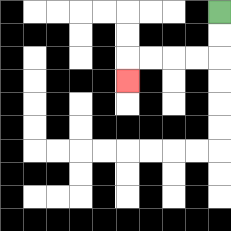{'start': '[9, 0]', 'end': '[5, 3]', 'path_directions': 'D,D,L,L,L,L,D', 'path_coordinates': '[[9, 0], [9, 1], [9, 2], [8, 2], [7, 2], [6, 2], [5, 2], [5, 3]]'}